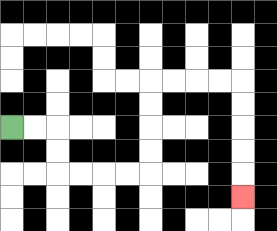{'start': '[0, 5]', 'end': '[10, 8]', 'path_directions': 'R,R,D,D,R,R,R,R,U,U,U,U,R,R,R,R,D,D,D,D,D', 'path_coordinates': '[[0, 5], [1, 5], [2, 5], [2, 6], [2, 7], [3, 7], [4, 7], [5, 7], [6, 7], [6, 6], [6, 5], [6, 4], [6, 3], [7, 3], [8, 3], [9, 3], [10, 3], [10, 4], [10, 5], [10, 6], [10, 7], [10, 8]]'}